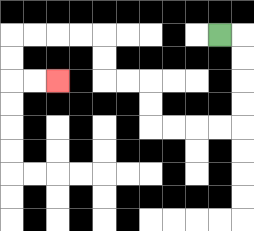{'start': '[9, 1]', 'end': '[2, 3]', 'path_directions': 'R,D,D,D,D,L,L,L,L,U,U,L,L,U,U,L,L,L,L,D,D,R,R', 'path_coordinates': '[[9, 1], [10, 1], [10, 2], [10, 3], [10, 4], [10, 5], [9, 5], [8, 5], [7, 5], [6, 5], [6, 4], [6, 3], [5, 3], [4, 3], [4, 2], [4, 1], [3, 1], [2, 1], [1, 1], [0, 1], [0, 2], [0, 3], [1, 3], [2, 3]]'}